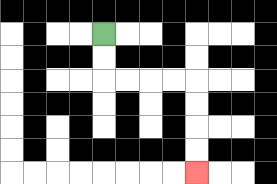{'start': '[4, 1]', 'end': '[8, 7]', 'path_directions': 'D,D,R,R,R,R,D,D,D,D', 'path_coordinates': '[[4, 1], [4, 2], [4, 3], [5, 3], [6, 3], [7, 3], [8, 3], [8, 4], [8, 5], [8, 6], [8, 7]]'}